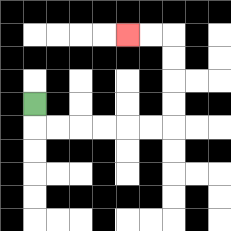{'start': '[1, 4]', 'end': '[5, 1]', 'path_directions': 'D,R,R,R,R,R,R,U,U,U,U,L,L', 'path_coordinates': '[[1, 4], [1, 5], [2, 5], [3, 5], [4, 5], [5, 5], [6, 5], [7, 5], [7, 4], [7, 3], [7, 2], [7, 1], [6, 1], [5, 1]]'}